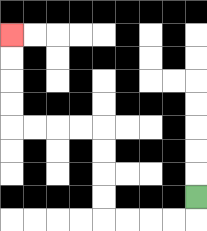{'start': '[8, 8]', 'end': '[0, 1]', 'path_directions': 'D,L,L,L,L,U,U,U,U,L,L,L,L,U,U,U,U', 'path_coordinates': '[[8, 8], [8, 9], [7, 9], [6, 9], [5, 9], [4, 9], [4, 8], [4, 7], [4, 6], [4, 5], [3, 5], [2, 5], [1, 5], [0, 5], [0, 4], [0, 3], [0, 2], [0, 1]]'}